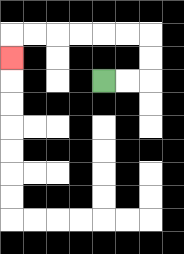{'start': '[4, 3]', 'end': '[0, 2]', 'path_directions': 'R,R,U,U,L,L,L,L,L,L,D', 'path_coordinates': '[[4, 3], [5, 3], [6, 3], [6, 2], [6, 1], [5, 1], [4, 1], [3, 1], [2, 1], [1, 1], [0, 1], [0, 2]]'}